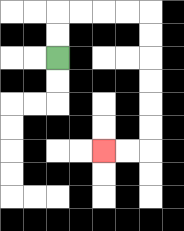{'start': '[2, 2]', 'end': '[4, 6]', 'path_directions': 'U,U,R,R,R,R,D,D,D,D,D,D,L,L', 'path_coordinates': '[[2, 2], [2, 1], [2, 0], [3, 0], [4, 0], [5, 0], [6, 0], [6, 1], [6, 2], [6, 3], [6, 4], [6, 5], [6, 6], [5, 6], [4, 6]]'}